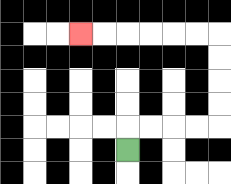{'start': '[5, 6]', 'end': '[3, 1]', 'path_directions': 'U,R,R,R,R,U,U,U,U,L,L,L,L,L,L', 'path_coordinates': '[[5, 6], [5, 5], [6, 5], [7, 5], [8, 5], [9, 5], [9, 4], [9, 3], [9, 2], [9, 1], [8, 1], [7, 1], [6, 1], [5, 1], [4, 1], [3, 1]]'}